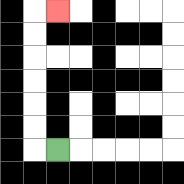{'start': '[2, 6]', 'end': '[2, 0]', 'path_directions': 'L,U,U,U,U,U,U,R', 'path_coordinates': '[[2, 6], [1, 6], [1, 5], [1, 4], [1, 3], [1, 2], [1, 1], [1, 0], [2, 0]]'}